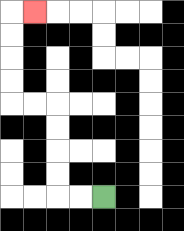{'start': '[4, 8]', 'end': '[1, 0]', 'path_directions': 'L,L,U,U,U,U,L,L,U,U,U,U,R', 'path_coordinates': '[[4, 8], [3, 8], [2, 8], [2, 7], [2, 6], [2, 5], [2, 4], [1, 4], [0, 4], [0, 3], [0, 2], [0, 1], [0, 0], [1, 0]]'}